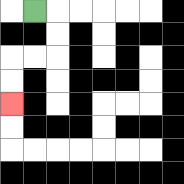{'start': '[1, 0]', 'end': '[0, 4]', 'path_directions': 'R,D,D,L,L,D,D', 'path_coordinates': '[[1, 0], [2, 0], [2, 1], [2, 2], [1, 2], [0, 2], [0, 3], [0, 4]]'}